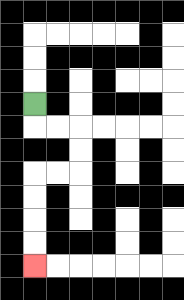{'start': '[1, 4]', 'end': '[1, 11]', 'path_directions': 'D,R,R,D,D,L,L,D,D,D,D', 'path_coordinates': '[[1, 4], [1, 5], [2, 5], [3, 5], [3, 6], [3, 7], [2, 7], [1, 7], [1, 8], [1, 9], [1, 10], [1, 11]]'}